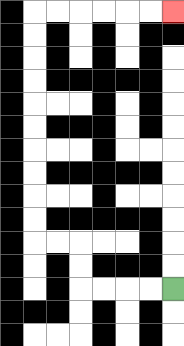{'start': '[7, 12]', 'end': '[7, 0]', 'path_directions': 'L,L,L,L,U,U,L,L,U,U,U,U,U,U,U,U,U,U,R,R,R,R,R,R', 'path_coordinates': '[[7, 12], [6, 12], [5, 12], [4, 12], [3, 12], [3, 11], [3, 10], [2, 10], [1, 10], [1, 9], [1, 8], [1, 7], [1, 6], [1, 5], [1, 4], [1, 3], [1, 2], [1, 1], [1, 0], [2, 0], [3, 0], [4, 0], [5, 0], [6, 0], [7, 0]]'}